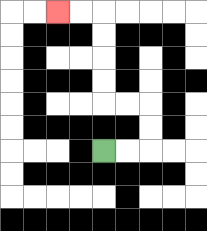{'start': '[4, 6]', 'end': '[2, 0]', 'path_directions': 'R,R,U,U,L,L,U,U,U,U,L,L', 'path_coordinates': '[[4, 6], [5, 6], [6, 6], [6, 5], [6, 4], [5, 4], [4, 4], [4, 3], [4, 2], [4, 1], [4, 0], [3, 0], [2, 0]]'}